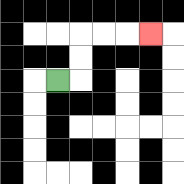{'start': '[2, 3]', 'end': '[6, 1]', 'path_directions': 'R,U,U,R,R,R', 'path_coordinates': '[[2, 3], [3, 3], [3, 2], [3, 1], [4, 1], [5, 1], [6, 1]]'}